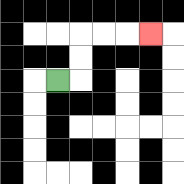{'start': '[2, 3]', 'end': '[6, 1]', 'path_directions': 'R,U,U,R,R,R', 'path_coordinates': '[[2, 3], [3, 3], [3, 2], [3, 1], [4, 1], [5, 1], [6, 1]]'}